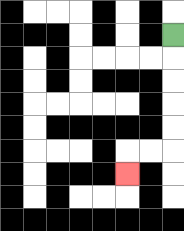{'start': '[7, 1]', 'end': '[5, 7]', 'path_directions': 'D,D,D,D,D,L,L,D', 'path_coordinates': '[[7, 1], [7, 2], [7, 3], [7, 4], [7, 5], [7, 6], [6, 6], [5, 6], [5, 7]]'}